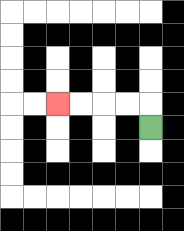{'start': '[6, 5]', 'end': '[2, 4]', 'path_directions': 'U,L,L,L,L', 'path_coordinates': '[[6, 5], [6, 4], [5, 4], [4, 4], [3, 4], [2, 4]]'}